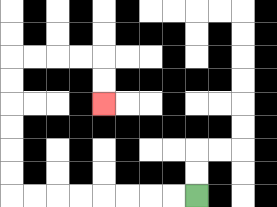{'start': '[8, 8]', 'end': '[4, 4]', 'path_directions': 'L,L,L,L,L,L,L,L,U,U,U,U,U,U,R,R,R,R,D,D', 'path_coordinates': '[[8, 8], [7, 8], [6, 8], [5, 8], [4, 8], [3, 8], [2, 8], [1, 8], [0, 8], [0, 7], [0, 6], [0, 5], [0, 4], [0, 3], [0, 2], [1, 2], [2, 2], [3, 2], [4, 2], [4, 3], [4, 4]]'}